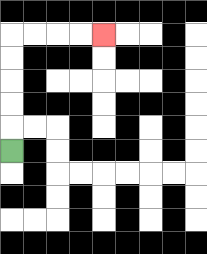{'start': '[0, 6]', 'end': '[4, 1]', 'path_directions': 'U,U,U,U,U,R,R,R,R', 'path_coordinates': '[[0, 6], [0, 5], [0, 4], [0, 3], [0, 2], [0, 1], [1, 1], [2, 1], [3, 1], [4, 1]]'}